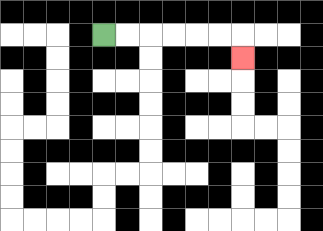{'start': '[4, 1]', 'end': '[10, 2]', 'path_directions': 'R,R,R,R,R,R,D', 'path_coordinates': '[[4, 1], [5, 1], [6, 1], [7, 1], [8, 1], [9, 1], [10, 1], [10, 2]]'}